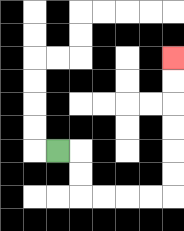{'start': '[2, 6]', 'end': '[7, 2]', 'path_directions': 'R,D,D,R,R,R,R,U,U,U,U,U,U', 'path_coordinates': '[[2, 6], [3, 6], [3, 7], [3, 8], [4, 8], [5, 8], [6, 8], [7, 8], [7, 7], [7, 6], [7, 5], [7, 4], [7, 3], [7, 2]]'}